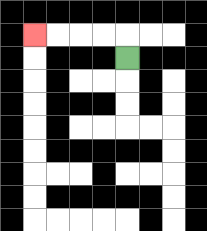{'start': '[5, 2]', 'end': '[1, 1]', 'path_directions': 'U,L,L,L,L', 'path_coordinates': '[[5, 2], [5, 1], [4, 1], [3, 1], [2, 1], [1, 1]]'}